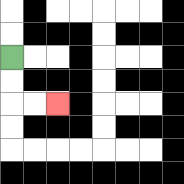{'start': '[0, 2]', 'end': '[2, 4]', 'path_directions': 'D,D,R,R', 'path_coordinates': '[[0, 2], [0, 3], [0, 4], [1, 4], [2, 4]]'}